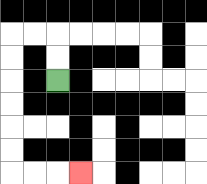{'start': '[2, 3]', 'end': '[3, 7]', 'path_directions': 'U,U,L,L,D,D,D,D,D,D,R,R,R', 'path_coordinates': '[[2, 3], [2, 2], [2, 1], [1, 1], [0, 1], [0, 2], [0, 3], [0, 4], [0, 5], [0, 6], [0, 7], [1, 7], [2, 7], [3, 7]]'}